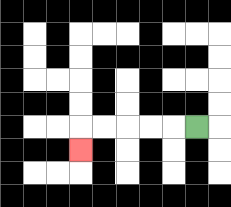{'start': '[8, 5]', 'end': '[3, 6]', 'path_directions': 'L,L,L,L,L,D', 'path_coordinates': '[[8, 5], [7, 5], [6, 5], [5, 5], [4, 5], [3, 5], [3, 6]]'}